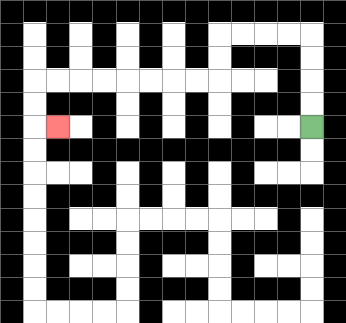{'start': '[13, 5]', 'end': '[2, 5]', 'path_directions': 'U,U,U,U,L,L,L,L,D,D,L,L,L,L,L,L,L,L,D,D,R', 'path_coordinates': '[[13, 5], [13, 4], [13, 3], [13, 2], [13, 1], [12, 1], [11, 1], [10, 1], [9, 1], [9, 2], [9, 3], [8, 3], [7, 3], [6, 3], [5, 3], [4, 3], [3, 3], [2, 3], [1, 3], [1, 4], [1, 5], [2, 5]]'}